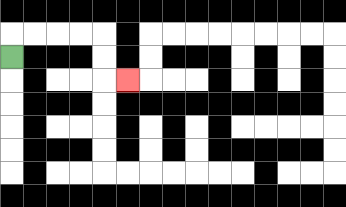{'start': '[0, 2]', 'end': '[5, 3]', 'path_directions': 'U,R,R,R,R,D,D,R', 'path_coordinates': '[[0, 2], [0, 1], [1, 1], [2, 1], [3, 1], [4, 1], [4, 2], [4, 3], [5, 3]]'}